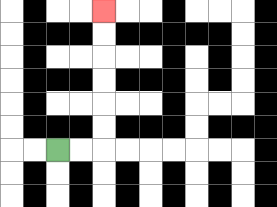{'start': '[2, 6]', 'end': '[4, 0]', 'path_directions': 'R,R,U,U,U,U,U,U', 'path_coordinates': '[[2, 6], [3, 6], [4, 6], [4, 5], [4, 4], [4, 3], [4, 2], [4, 1], [4, 0]]'}